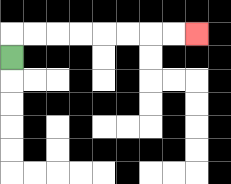{'start': '[0, 2]', 'end': '[8, 1]', 'path_directions': 'U,R,R,R,R,R,R,R,R', 'path_coordinates': '[[0, 2], [0, 1], [1, 1], [2, 1], [3, 1], [4, 1], [5, 1], [6, 1], [7, 1], [8, 1]]'}